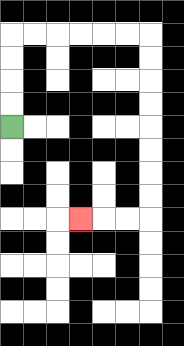{'start': '[0, 5]', 'end': '[3, 9]', 'path_directions': 'U,U,U,U,R,R,R,R,R,R,D,D,D,D,D,D,D,D,L,L,L', 'path_coordinates': '[[0, 5], [0, 4], [0, 3], [0, 2], [0, 1], [1, 1], [2, 1], [3, 1], [4, 1], [5, 1], [6, 1], [6, 2], [6, 3], [6, 4], [6, 5], [6, 6], [6, 7], [6, 8], [6, 9], [5, 9], [4, 9], [3, 9]]'}